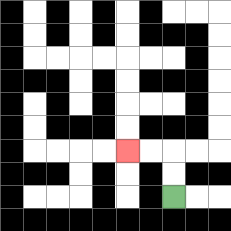{'start': '[7, 8]', 'end': '[5, 6]', 'path_directions': 'U,U,L,L', 'path_coordinates': '[[7, 8], [7, 7], [7, 6], [6, 6], [5, 6]]'}